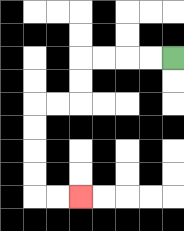{'start': '[7, 2]', 'end': '[3, 8]', 'path_directions': 'L,L,L,L,D,D,L,L,D,D,D,D,R,R', 'path_coordinates': '[[7, 2], [6, 2], [5, 2], [4, 2], [3, 2], [3, 3], [3, 4], [2, 4], [1, 4], [1, 5], [1, 6], [1, 7], [1, 8], [2, 8], [3, 8]]'}